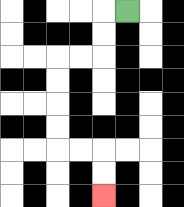{'start': '[5, 0]', 'end': '[4, 8]', 'path_directions': 'L,D,D,L,L,D,D,D,D,R,R,D,D', 'path_coordinates': '[[5, 0], [4, 0], [4, 1], [4, 2], [3, 2], [2, 2], [2, 3], [2, 4], [2, 5], [2, 6], [3, 6], [4, 6], [4, 7], [4, 8]]'}